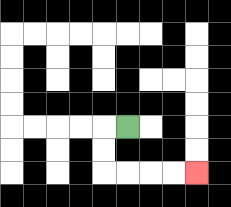{'start': '[5, 5]', 'end': '[8, 7]', 'path_directions': 'L,D,D,R,R,R,R', 'path_coordinates': '[[5, 5], [4, 5], [4, 6], [4, 7], [5, 7], [6, 7], [7, 7], [8, 7]]'}